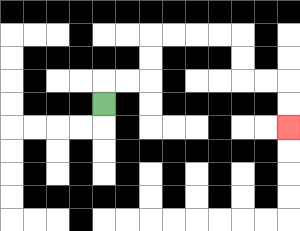{'start': '[4, 4]', 'end': '[12, 5]', 'path_directions': 'U,R,R,U,U,R,R,R,R,D,D,R,R,D,D', 'path_coordinates': '[[4, 4], [4, 3], [5, 3], [6, 3], [6, 2], [6, 1], [7, 1], [8, 1], [9, 1], [10, 1], [10, 2], [10, 3], [11, 3], [12, 3], [12, 4], [12, 5]]'}